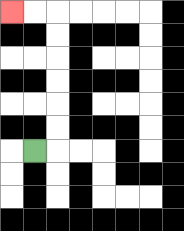{'start': '[1, 6]', 'end': '[0, 0]', 'path_directions': 'R,U,U,U,U,U,U,L,L', 'path_coordinates': '[[1, 6], [2, 6], [2, 5], [2, 4], [2, 3], [2, 2], [2, 1], [2, 0], [1, 0], [0, 0]]'}